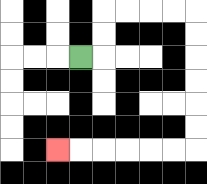{'start': '[3, 2]', 'end': '[2, 6]', 'path_directions': 'R,U,U,R,R,R,R,D,D,D,D,D,D,L,L,L,L,L,L', 'path_coordinates': '[[3, 2], [4, 2], [4, 1], [4, 0], [5, 0], [6, 0], [7, 0], [8, 0], [8, 1], [8, 2], [8, 3], [8, 4], [8, 5], [8, 6], [7, 6], [6, 6], [5, 6], [4, 6], [3, 6], [2, 6]]'}